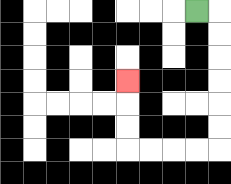{'start': '[8, 0]', 'end': '[5, 3]', 'path_directions': 'R,D,D,D,D,D,D,L,L,L,L,U,U,U', 'path_coordinates': '[[8, 0], [9, 0], [9, 1], [9, 2], [9, 3], [9, 4], [9, 5], [9, 6], [8, 6], [7, 6], [6, 6], [5, 6], [5, 5], [5, 4], [5, 3]]'}